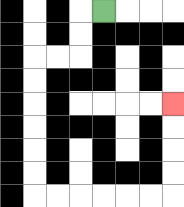{'start': '[4, 0]', 'end': '[7, 4]', 'path_directions': 'L,D,D,L,L,D,D,D,D,D,D,R,R,R,R,R,R,U,U,U,U', 'path_coordinates': '[[4, 0], [3, 0], [3, 1], [3, 2], [2, 2], [1, 2], [1, 3], [1, 4], [1, 5], [1, 6], [1, 7], [1, 8], [2, 8], [3, 8], [4, 8], [5, 8], [6, 8], [7, 8], [7, 7], [7, 6], [7, 5], [7, 4]]'}